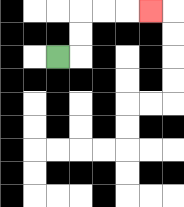{'start': '[2, 2]', 'end': '[6, 0]', 'path_directions': 'R,U,U,R,R,R', 'path_coordinates': '[[2, 2], [3, 2], [3, 1], [3, 0], [4, 0], [5, 0], [6, 0]]'}